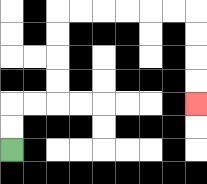{'start': '[0, 6]', 'end': '[8, 4]', 'path_directions': 'U,U,R,R,U,U,U,U,R,R,R,R,R,R,D,D,D,D', 'path_coordinates': '[[0, 6], [0, 5], [0, 4], [1, 4], [2, 4], [2, 3], [2, 2], [2, 1], [2, 0], [3, 0], [4, 0], [5, 0], [6, 0], [7, 0], [8, 0], [8, 1], [8, 2], [8, 3], [8, 4]]'}